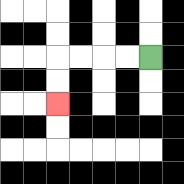{'start': '[6, 2]', 'end': '[2, 4]', 'path_directions': 'L,L,L,L,D,D', 'path_coordinates': '[[6, 2], [5, 2], [4, 2], [3, 2], [2, 2], [2, 3], [2, 4]]'}